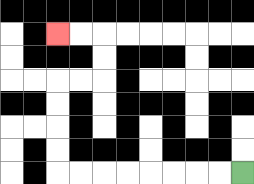{'start': '[10, 7]', 'end': '[2, 1]', 'path_directions': 'L,L,L,L,L,L,L,L,U,U,U,U,R,R,U,U,L,L', 'path_coordinates': '[[10, 7], [9, 7], [8, 7], [7, 7], [6, 7], [5, 7], [4, 7], [3, 7], [2, 7], [2, 6], [2, 5], [2, 4], [2, 3], [3, 3], [4, 3], [4, 2], [4, 1], [3, 1], [2, 1]]'}